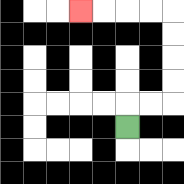{'start': '[5, 5]', 'end': '[3, 0]', 'path_directions': 'U,R,R,U,U,U,U,L,L,L,L', 'path_coordinates': '[[5, 5], [5, 4], [6, 4], [7, 4], [7, 3], [7, 2], [7, 1], [7, 0], [6, 0], [5, 0], [4, 0], [3, 0]]'}